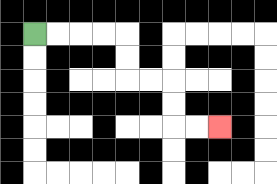{'start': '[1, 1]', 'end': '[9, 5]', 'path_directions': 'R,R,R,R,D,D,R,R,D,D,R,R', 'path_coordinates': '[[1, 1], [2, 1], [3, 1], [4, 1], [5, 1], [5, 2], [5, 3], [6, 3], [7, 3], [7, 4], [7, 5], [8, 5], [9, 5]]'}